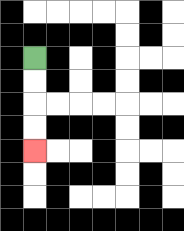{'start': '[1, 2]', 'end': '[1, 6]', 'path_directions': 'D,D,D,D', 'path_coordinates': '[[1, 2], [1, 3], [1, 4], [1, 5], [1, 6]]'}